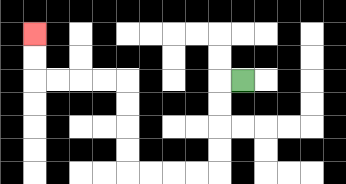{'start': '[10, 3]', 'end': '[1, 1]', 'path_directions': 'L,D,D,D,D,L,L,L,L,U,U,U,U,L,L,L,L,U,U', 'path_coordinates': '[[10, 3], [9, 3], [9, 4], [9, 5], [9, 6], [9, 7], [8, 7], [7, 7], [6, 7], [5, 7], [5, 6], [5, 5], [5, 4], [5, 3], [4, 3], [3, 3], [2, 3], [1, 3], [1, 2], [1, 1]]'}